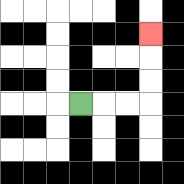{'start': '[3, 4]', 'end': '[6, 1]', 'path_directions': 'R,R,R,U,U,U', 'path_coordinates': '[[3, 4], [4, 4], [5, 4], [6, 4], [6, 3], [6, 2], [6, 1]]'}